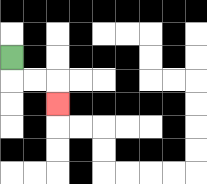{'start': '[0, 2]', 'end': '[2, 4]', 'path_directions': 'D,R,R,D', 'path_coordinates': '[[0, 2], [0, 3], [1, 3], [2, 3], [2, 4]]'}